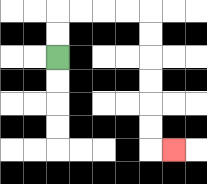{'start': '[2, 2]', 'end': '[7, 6]', 'path_directions': 'U,U,R,R,R,R,D,D,D,D,D,D,R', 'path_coordinates': '[[2, 2], [2, 1], [2, 0], [3, 0], [4, 0], [5, 0], [6, 0], [6, 1], [6, 2], [6, 3], [6, 4], [6, 5], [6, 6], [7, 6]]'}